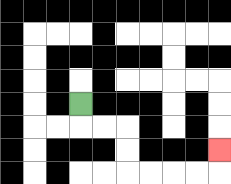{'start': '[3, 4]', 'end': '[9, 6]', 'path_directions': 'D,R,R,D,D,R,R,R,R,U', 'path_coordinates': '[[3, 4], [3, 5], [4, 5], [5, 5], [5, 6], [5, 7], [6, 7], [7, 7], [8, 7], [9, 7], [9, 6]]'}